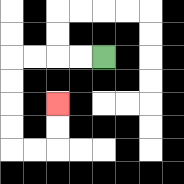{'start': '[4, 2]', 'end': '[2, 4]', 'path_directions': 'L,L,L,L,D,D,D,D,R,R,U,U', 'path_coordinates': '[[4, 2], [3, 2], [2, 2], [1, 2], [0, 2], [0, 3], [0, 4], [0, 5], [0, 6], [1, 6], [2, 6], [2, 5], [2, 4]]'}